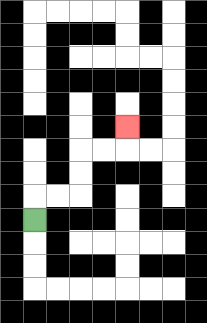{'start': '[1, 9]', 'end': '[5, 5]', 'path_directions': 'U,R,R,U,U,R,R,U', 'path_coordinates': '[[1, 9], [1, 8], [2, 8], [3, 8], [3, 7], [3, 6], [4, 6], [5, 6], [5, 5]]'}